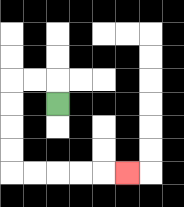{'start': '[2, 4]', 'end': '[5, 7]', 'path_directions': 'U,L,L,D,D,D,D,R,R,R,R,R', 'path_coordinates': '[[2, 4], [2, 3], [1, 3], [0, 3], [0, 4], [0, 5], [0, 6], [0, 7], [1, 7], [2, 7], [3, 7], [4, 7], [5, 7]]'}